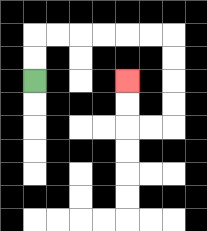{'start': '[1, 3]', 'end': '[5, 3]', 'path_directions': 'U,U,R,R,R,R,R,R,D,D,D,D,L,L,U,U', 'path_coordinates': '[[1, 3], [1, 2], [1, 1], [2, 1], [3, 1], [4, 1], [5, 1], [6, 1], [7, 1], [7, 2], [7, 3], [7, 4], [7, 5], [6, 5], [5, 5], [5, 4], [5, 3]]'}